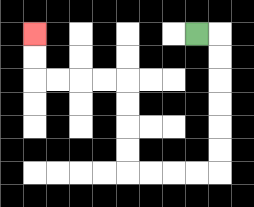{'start': '[8, 1]', 'end': '[1, 1]', 'path_directions': 'R,D,D,D,D,D,D,L,L,L,L,U,U,U,U,L,L,L,L,U,U', 'path_coordinates': '[[8, 1], [9, 1], [9, 2], [9, 3], [9, 4], [9, 5], [9, 6], [9, 7], [8, 7], [7, 7], [6, 7], [5, 7], [5, 6], [5, 5], [5, 4], [5, 3], [4, 3], [3, 3], [2, 3], [1, 3], [1, 2], [1, 1]]'}